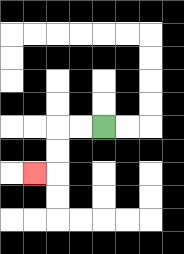{'start': '[4, 5]', 'end': '[1, 7]', 'path_directions': 'L,L,D,D,L', 'path_coordinates': '[[4, 5], [3, 5], [2, 5], [2, 6], [2, 7], [1, 7]]'}